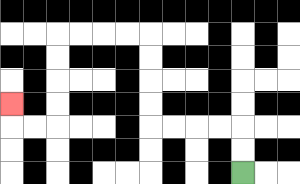{'start': '[10, 7]', 'end': '[0, 4]', 'path_directions': 'U,U,L,L,L,L,U,U,U,U,L,L,L,L,D,D,D,D,L,L,U', 'path_coordinates': '[[10, 7], [10, 6], [10, 5], [9, 5], [8, 5], [7, 5], [6, 5], [6, 4], [6, 3], [6, 2], [6, 1], [5, 1], [4, 1], [3, 1], [2, 1], [2, 2], [2, 3], [2, 4], [2, 5], [1, 5], [0, 5], [0, 4]]'}